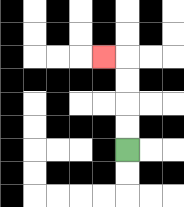{'start': '[5, 6]', 'end': '[4, 2]', 'path_directions': 'U,U,U,U,L', 'path_coordinates': '[[5, 6], [5, 5], [5, 4], [5, 3], [5, 2], [4, 2]]'}